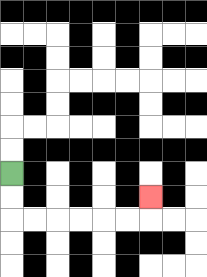{'start': '[0, 7]', 'end': '[6, 8]', 'path_directions': 'D,D,R,R,R,R,R,R,U', 'path_coordinates': '[[0, 7], [0, 8], [0, 9], [1, 9], [2, 9], [3, 9], [4, 9], [5, 9], [6, 9], [6, 8]]'}